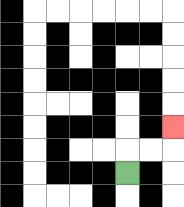{'start': '[5, 7]', 'end': '[7, 5]', 'path_directions': 'U,R,R,U', 'path_coordinates': '[[5, 7], [5, 6], [6, 6], [7, 6], [7, 5]]'}